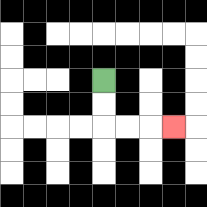{'start': '[4, 3]', 'end': '[7, 5]', 'path_directions': 'D,D,R,R,R', 'path_coordinates': '[[4, 3], [4, 4], [4, 5], [5, 5], [6, 5], [7, 5]]'}